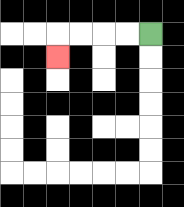{'start': '[6, 1]', 'end': '[2, 2]', 'path_directions': 'L,L,L,L,D', 'path_coordinates': '[[6, 1], [5, 1], [4, 1], [3, 1], [2, 1], [2, 2]]'}